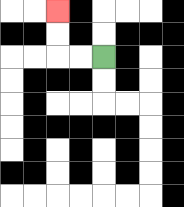{'start': '[4, 2]', 'end': '[2, 0]', 'path_directions': 'L,L,U,U', 'path_coordinates': '[[4, 2], [3, 2], [2, 2], [2, 1], [2, 0]]'}